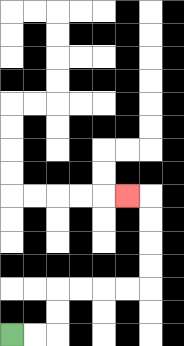{'start': '[0, 14]', 'end': '[5, 8]', 'path_directions': 'R,R,U,U,R,R,R,R,U,U,U,U,L', 'path_coordinates': '[[0, 14], [1, 14], [2, 14], [2, 13], [2, 12], [3, 12], [4, 12], [5, 12], [6, 12], [6, 11], [6, 10], [6, 9], [6, 8], [5, 8]]'}